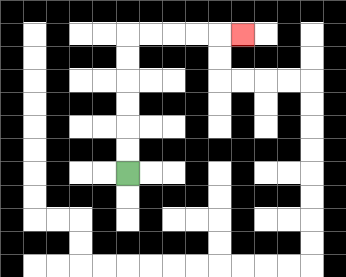{'start': '[5, 7]', 'end': '[10, 1]', 'path_directions': 'U,U,U,U,U,U,R,R,R,R,R', 'path_coordinates': '[[5, 7], [5, 6], [5, 5], [5, 4], [5, 3], [5, 2], [5, 1], [6, 1], [7, 1], [8, 1], [9, 1], [10, 1]]'}